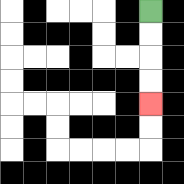{'start': '[6, 0]', 'end': '[6, 4]', 'path_directions': 'D,D,D,D', 'path_coordinates': '[[6, 0], [6, 1], [6, 2], [6, 3], [6, 4]]'}